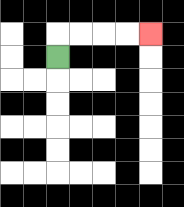{'start': '[2, 2]', 'end': '[6, 1]', 'path_directions': 'U,R,R,R,R', 'path_coordinates': '[[2, 2], [2, 1], [3, 1], [4, 1], [5, 1], [6, 1]]'}